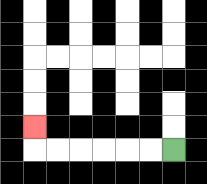{'start': '[7, 6]', 'end': '[1, 5]', 'path_directions': 'L,L,L,L,L,L,U', 'path_coordinates': '[[7, 6], [6, 6], [5, 6], [4, 6], [3, 6], [2, 6], [1, 6], [1, 5]]'}